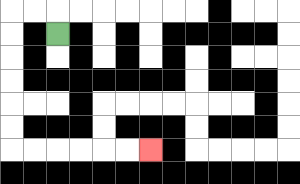{'start': '[2, 1]', 'end': '[6, 6]', 'path_directions': 'U,L,L,D,D,D,D,D,D,R,R,R,R,R,R', 'path_coordinates': '[[2, 1], [2, 0], [1, 0], [0, 0], [0, 1], [0, 2], [0, 3], [0, 4], [0, 5], [0, 6], [1, 6], [2, 6], [3, 6], [4, 6], [5, 6], [6, 6]]'}